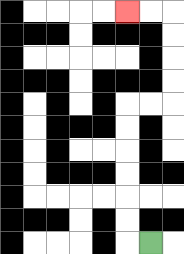{'start': '[6, 10]', 'end': '[5, 0]', 'path_directions': 'L,U,U,U,U,U,U,R,R,U,U,U,U,L,L', 'path_coordinates': '[[6, 10], [5, 10], [5, 9], [5, 8], [5, 7], [5, 6], [5, 5], [5, 4], [6, 4], [7, 4], [7, 3], [7, 2], [7, 1], [7, 0], [6, 0], [5, 0]]'}